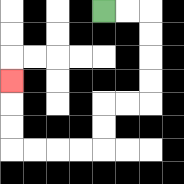{'start': '[4, 0]', 'end': '[0, 3]', 'path_directions': 'R,R,D,D,D,D,L,L,D,D,L,L,L,L,U,U,U', 'path_coordinates': '[[4, 0], [5, 0], [6, 0], [6, 1], [6, 2], [6, 3], [6, 4], [5, 4], [4, 4], [4, 5], [4, 6], [3, 6], [2, 6], [1, 6], [0, 6], [0, 5], [0, 4], [0, 3]]'}